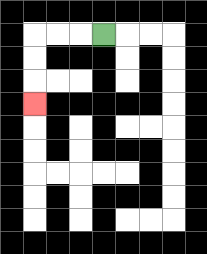{'start': '[4, 1]', 'end': '[1, 4]', 'path_directions': 'L,L,L,D,D,D', 'path_coordinates': '[[4, 1], [3, 1], [2, 1], [1, 1], [1, 2], [1, 3], [1, 4]]'}